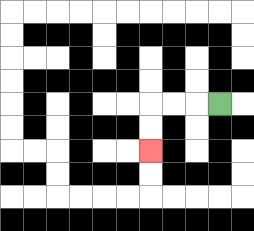{'start': '[9, 4]', 'end': '[6, 6]', 'path_directions': 'L,L,L,D,D', 'path_coordinates': '[[9, 4], [8, 4], [7, 4], [6, 4], [6, 5], [6, 6]]'}